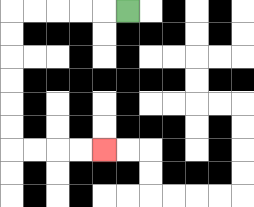{'start': '[5, 0]', 'end': '[4, 6]', 'path_directions': 'L,L,L,L,L,D,D,D,D,D,D,R,R,R,R', 'path_coordinates': '[[5, 0], [4, 0], [3, 0], [2, 0], [1, 0], [0, 0], [0, 1], [0, 2], [0, 3], [0, 4], [0, 5], [0, 6], [1, 6], [2, 6], [3, 6], [4, 6]]'}